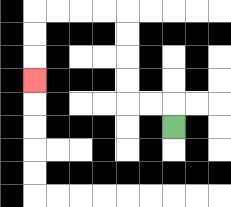{'start': '[7, 5]', 'end': '[1, 3]', 'path_directions': 'U,L,L,U,U,U,U,L,L,L,L,D,D,D', 'path_coordinates': '[[7, 5], [7, 4], [6, 4], [5, 4], [5, 3], [5, 2], [5, 1], [5, 0], [4, 0], [3, 0], [2, 0], [1, 0], [1, 1], [1, 2], [1, 3]]'}